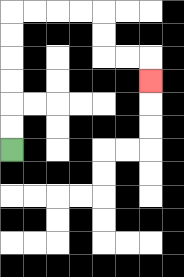{'start': '[0, 6]', 'end': '[6, 3]', 'path_directions': 'U,U,U,U,U,U,R,R,R,R,D,D,R,R,D', 'path_coordinates': '[[0, 6], [0, 5], [0, 4], [0, 3], [0, 2], [0, 1], [0, 0], [1, 0], [2, 0], [3, 0], [4, 0], [4, 1], [4, 2], [5, 2], [6, 2], [6, 3]]'}